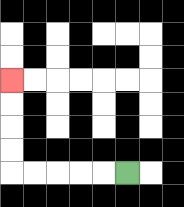{'start': '[5, 7]', 'end': '[0, 3]', 'path_directions': 'L,L,L,L,L,U,U,U,U', 'path_coordinates': '[[5, 7], [4, 7], [3, 7], [2, 7], [1, 7], [0, 7], [0, 6], [0, 5], [0, 4], [0, 3]]'}